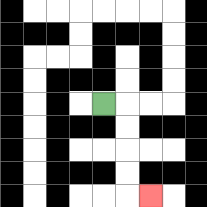{'start': '[4, 4]', 'end': '[6, 8]', 'path_directions': 'R,D,D,D,D,R', 'path_coordinates': '[[4, 4], [5, 4], [5, 5], [5, 6], [5, 7], [5, 8], [6, 8]]'}